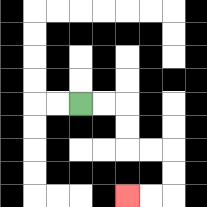{'start': '[3, 4]', 'end': '[5, 8]', 'path_directions': 'R,R,D,D,R,R,D,D,L,L', 'path_coordinates': '[[3, 4], [4, 4], [5, 4], [5, 5], [5, 6], [6, 6], [7, 6], [7, 7], [7, 8], [6, 8], [5, 8]]'}